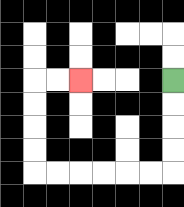{'start': '[7, 3]', 'end': '[3, 3]', 'path_directions': 'D,D,D,D,L,L,L,L,L,L,U,U,U,U,R,R', 'path_coordinates': '[[7, 3], [7, 4], [7, 5], [7, 6], [7, 7], [6, 7], [5, 7], [4, 7], [3, 7], [2, 7], [1, 7], [1, 6], [1, 5], [1, 4], [1, 3], [2, 3], [3, 3]]'}